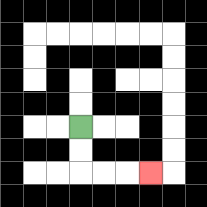{'start': '[3, 5]', 'end': '[6, 7]', 'path_directions': 'D,D,R,R,R', 'path_coordinates': '[[3, 5], [3, 6], [3, 7], [4, 7], [5, 7], [6, 7]]'}